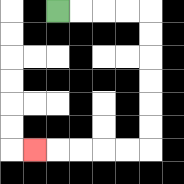{'start': '[2, 0]', 'end': '[1, 6]', 'path_directions': 'R,R,R,R,D,D,D,D,D,D,L,L,L,L,L', 'path_coordinates': '[[2, 0], [3, 0], [4, 0], [5, 0], [6, 0], [6, 1], [6, 2], [6, 3], [6, 4], [6, 5], [6, 6], [5, 6], [4, 6], [3, 6], [2, 6], [1, 6]]'}